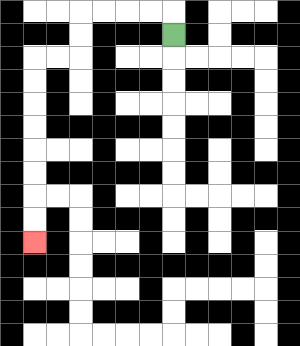{'start': '[7, 1]', 'end': '[1, 10]', 'path_directions': 'U,L,L,L,L,D,D,L,L,D,D,D,D,D,D,D,D', 'path_coordinates': '[[7, 1], [7, 0], [6, 0], [5, 0], [4, 0], [3, 0], [3, 1], [3, 2], [2, 2], [1, 2], [1, 3], [1, 4], [1, 5], [1, 6], [1, 7], [1, 8], [1, 9], [1, 10]]'}